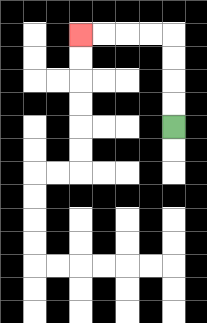{'start': '[7, 5]', 'end': '[3, 1]', 'path_directions': 'U,U,U,U,L,L,L,L', 'path_coordinates': '[[7, 5], [7, 4], [7, 3], [7, 2], [7, 1], [6, 1], [5, 1], [4, 1], [3, 1]]'}